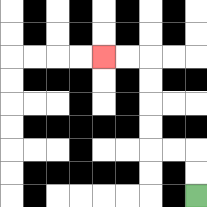{'start': '[8, 8]', 'end': '[4, 2]', 'path_directions': 'U,U,L,L,U,U,U,U,L,L', 'path_coordinates': '[[8, 8], [8, 7], [8, 6], [7, 6], [6, 6], [6, 5], [6, 4], [6, 3], [6, 2], [5, 2], [4, 2]]'}